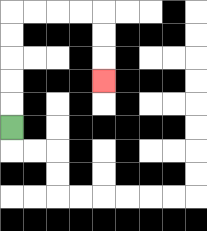{'start': '[0, 5]', 'end': '[4, 3]', 'path_directions': 'U,U,U,U,U,R,R,R,R,D,D,D', 'path_coordinates': '[[0, 5], [0, 4], [0, 3], [0, 2], [0, 1], [0, 0], [1, 0], [2, 0], [3, 0], [4, 0], [4, 1], [4, 2], [4, 3]]'}